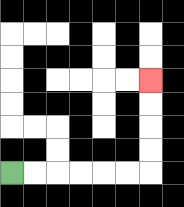{'start': '[0, 7]', 'end': '[6, 3]', 'path_directions': 'R,R,R,R,R,R,U,U,U,U', 'path_coordinates': '[[0, 7], [1, 7], [2, 7], [3, 7], [4, 7], [5, 7], [6, 7], [6, 6], [6, 5], [6, 4], [6, 3]]'}